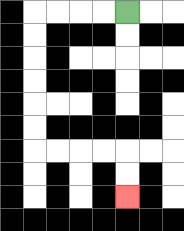{'start': '[5, 0]', 'end': '[5, 8]', 'path_directions': 'L,L,L,L,D,D,D,D,D,D,R,R,R,R,D,D', 'path_coordinates': '[[5, 0], [4, 0], [3, 0], [2, 0], [1, 0], [1, 1], [1, 2], [1, 3], [1, 4], [1, 5], [1, 6], [2, 6], [3, 6], [4, 6], [5, 6], [5, 7], [5, 8]]'}